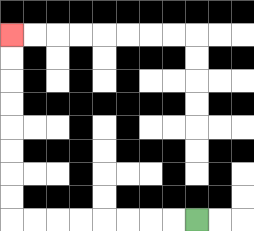{'start': '[8, 9]', 'end': '[0, 1]', 'path_directions': 'L,L,L,L,L,L,L,L,U,U,U,U,U,U,U,U', 'path_coordinates': '[[8, 9], [7, 9], [6, 9], [5, 9], [4, 9], [3, 9], [2, 9], [1, 9], [0, 9], [0, 8], [0, 7], [0, 6], [0, 5], [0, 4], [0, 3], [0, 2], [0, 1]]'}